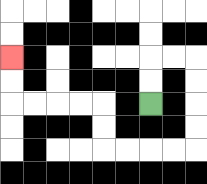{'start': '[6, 4]', 'end': '[0, 2]', 'path_directions': 'U,U,R,R,D,D,D,D,L,L,L,L,U,U,L,L,L,L,U,U', 'path_coordinates': '[[6, 4], [6, 3], [6, 2], [7, 2], [8, 2], [8, 3], [8, 4], [8, 5], [8, 6], [7, 6], [6, 6], [5, 6], [4, 6], [4, 5], [4, 4], [3, 4], [2, 4], [1, 4], [0, 4], [0, 3], [0, 2]]'}